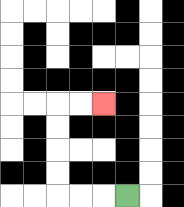{'start': '[5, 8]', 'end': '[4, 4]', 'path_directions': 'L,L,L,U,U,U,U,R,R', 'path_coordinates': '[[5, 8], [4, 8], [3, 8], [2, 8], [2, 7], [2, 6], [2, 5], [2, 4], [3, 4], [4, 4]]'}